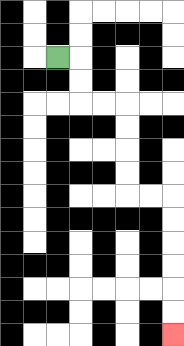{'start': '[2, 2]', 'end': '[7, 14]', 'path_directions': 'R,D,D,R,R,D,D,D,D,R,R,D,D,D,D,D,D', 'path_coordinates': '[[2, 2], [3, 2], [3, 3], [3, 4], [4, 4], [5, 4], [5, 5], [5, 6], [5, 7], [5, 8], [6, 8], [7, 8], [7, 9], [7, 10], [7, 11], [7, 12], [7, 13], [7, 14]]'}